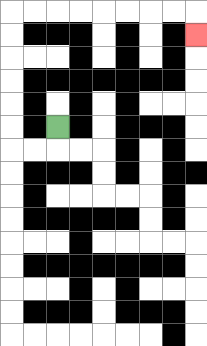{'start': '[2, 5]', 'end': '[8, 1]', 'path_directions': 'D,L,L,U,U,U,U,U,U,R,R,R,R,R,R,R,R,D', 'path_coordinates': '[[2, 5], [2, 6], [1, 6], [0, 6], [0, 5], [0, 4], [0, 3], [0, 2], [0, 1], [0, 0], [1, 0], [2, 0], [3, 0], [4, 0], [5, 0], [6, 0], [7, 0], [8, 0], [8, 1]]'}